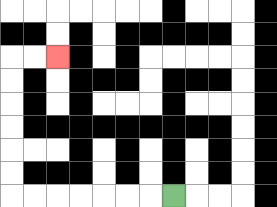{'start': '[7, 8]', 'end': '[2, 2]', 'path_directions': 'L,L,L,L,L,L,L,U,U,U,U,U,U,R,R', 'path_coordinates': '[[7, 8], [6, 8], [5, 8], [4, 8], [3, 8], [2, 8], [1, 8], [0, 8], [0, 7], [0, 6], [0, 5], [0, 4], [0, 3], [0, 2], [1, 2], [2, 2]]'}